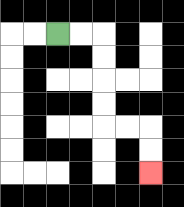{'start': '[2, 1]', 'end': '[6, 7]', 'path_directions': 'R,R,D,D,D,D,R,R,D,D', 'path_coordinates': '[[2, 1], [3, 1], [4, 1], [4, 2], [4, 3], [4, 4], [4, 5], [5, 5], [6, 5], [6, 6], [6, 7]]'}